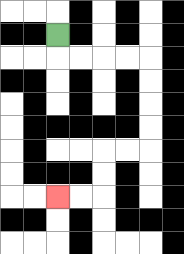{'start': '[2, 1]', 'end': '[2, 8]', 'path_directions': 'D,R,R,R,R,D,D,D,D,L,L,D,D,L,L', 'path_coordinates': '[[2, 1], [2, 2], [3, 2], [4, 2], [5, 2], [6, 2], [6, 3], [6, 4], [6, 5], [6, 6], [5, 6], [4, 6], [4, 7], [4, 8], [3, 8], [2, 8]]'}